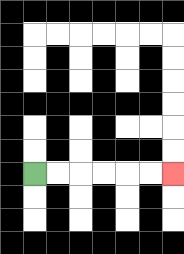{'start': '[1, 7]', 'end': '[7, 7]', 'path_directions': 'R,R,R,R,R,R', 'path_coordinates': '[[1, 7], [2, 7], [3, 7], [4, 7], [5, 7], [6, 7], [7, 7]]'}